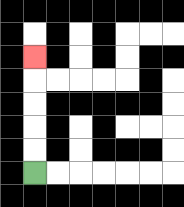{'start': '[1, 7]', 'end': '[1, 2]', 'path_directions': 'U,U,U,U,U', 'path_coordinates': '[[1, 7], [1, 6], [1, 5], [1, 4], [1, 3], [1, 2]]'}